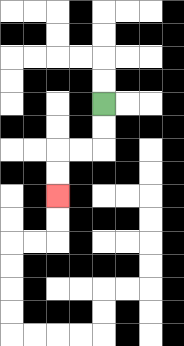{'start': '[4, 4]', 'end': '[2, 8]', 'path_directions': 'D,D,L,L,D,D', 'path_coordinates': '[[4, 4], [4, 5], [4, 6], [3, 6], [2, 6], [2, 7], [2, 8]]'}